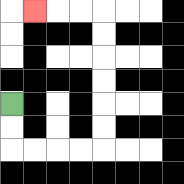{'start': '[0, 4]', 'end': '[1, 0]', 'path_directions': 'D,D,R,R,R,R,U,U,U,U,U,U,L,L,L', 'path_coordinates': '[[0, 4], [0, 5], [0, 6], [1, 6], [2, 6], [3, 6], [4, 6], [4, 5], [4, 4], [4, 3], [4, 2], [4, 1], [4, 0], [3, 0], [2, 0], [1, 0]]'}